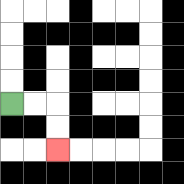{'start': '[0, 4]', 'end': '[2, 6]', 'path_directions': 'R,R,D,D', 'path_coordinates': '[[0, 4], [1, 4], [2, 4], [2, 5], [2, 6]]'}